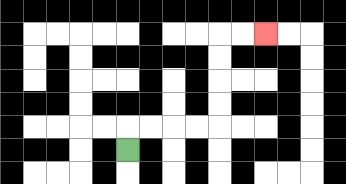{'start': '[5, 6]', 'end': '[11, 1]', 'path_directions': 'U,R,R,R,R,U,U,U,U,R,R', 'path_coordinates': '[[5, 6], [5, 5], [6, 5], [7, 5], [8, 5], [9, 5], [9, 4], [9, 3], [9, 2], [9, 1], [10, 1], [11, 1]]'}